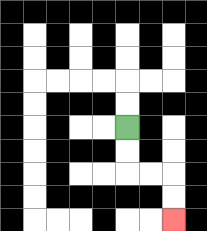{'start': '[5, 5]', 'end': '[7, 9]', 'path_directions': 'D,D,R,R,D,D', 'path_coordinates': '[[5, 5], [5, 6], [5, 7], [6, 7], [7, 7], [7, 8], [7, 9]]'}